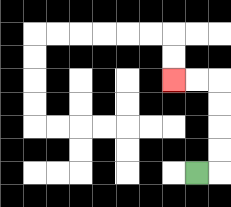{'start': '[8, 7]', 'end': '[7, 3]', 'path_directions': 'R,U,U,U,U,L,L', 'path_coordinates': '[[8, 7], [9, 7], [9, 6], [9, 5], [9, 4], [9, 3], [8, 3], [7, 3]]'}